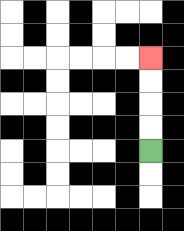{'start': '[6, 6]', 'end': '[6, 2]', 'path_directions': 'U,U,U,U', 'path_coordinates': '[[6, 6], [6, 5], [6, 4], [6, 3], [6, 2]]'}